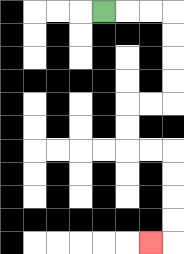{'start': '[4, 0]', 'end': '[6, 10]', 'path_directions': 'R,R,R,D,D,D,D,L,L,D,D,R,R,D,D,D,D,L', 'path_coordinates': '[[4, 0], [5, 0], [6, 0], [7, 0], [7, 1], [7, 2], [7, 3], [7, 4], [6, 4], [5, 4], [5, 5], [5, 6], [6, 6], [7, 6], [7, 7], [7, 8], [7, 9], [7, 10], [6, 10]]'}